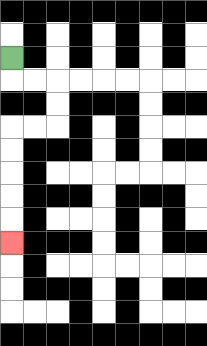{'start': '[0, 2]', 'end': '[0, 10]', 'path_directions': 'D,R,R,D,D,L,L,D,D,D,D,D', 'path_coordinates': '[[0, 2], [0, 3], [1, 3], [2, 3], [2, 4], [2, 5], [1, 5], [0, 5], [0, 6], [0, 7], [0, 8], [0, 9], [0, 10]]'}